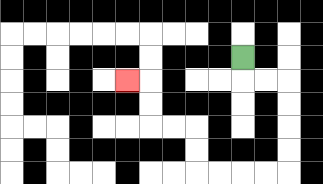{'start': '[10, 2]', 'end': '[5, 3]', 'path_directions': 'D,R,R,D,D,D,D,L,L,L,L,U,U,L,L,U,U,L', 'path_coordinates': '[[10, 2], [10, 3], [11, 3], [12, 3], [12, 4], [12, 5], [12, 6], [12, 7], [11, 7], [10, 7], [9, 7], [8, 7], [8, 6], [8, 5], [7, 5], [6, 5], [6, 4], [6, 3], [5, 3]]'}